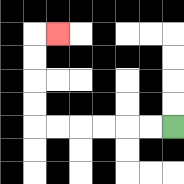{'start': '[7, 5]', 'end': '[2, 1]', 'path_directions': 'L,L,L,L,L,L,U,U,U,U,R', 'path_coordinates': '[[7, 5], [6, 5], [5, 5], [4, 5], [3, 5], [2, 5], [1, 5], [1, 4], [1, 3], [1, 2], [1, 1], [2, 1]]'}